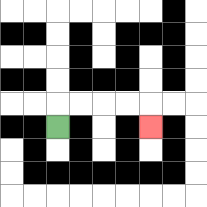{'start': '[2, 5]', 'end': '[6, 5]', 'path_directions': 'U,R,R,R,R,D', 'path_coordinates': '[[2, 5], [2, 4], [3, 4], [4, 4], [5, 4], [6, 4], [6, 5]]'}